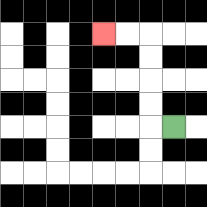{'start': '[7, 5]', 'end': '[4, 1]', 'path_directions': 'L,U,U,U,U,L,L', 'path_coordinates': '[[7, 5], [6, 5], [6, 4], [6, 3], [6, 2], [6, 1], [5, 1], [4, 1]]'}